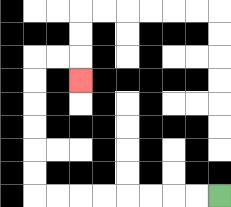{'start': '[9, 8]', 'end': '[3, 3]', 'path_directions': 'L,L,L,L,L,L,L,L,U,U,U,U,U,U,R,R,D', 'path_coordinates': '[[9, 8], [8, 8], [7, 8], [6, 8], [5, 8], [4, 8], [3, 8], [2, 8], [1, 8], [1, 7], [1, 6], [1, 5], [1, 4], [1, 3], [1, 2], [2, 2], [3, 2], [3, 3]]'}